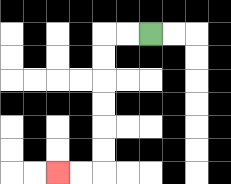{'start': '[6, 1]', 'end': '[2, 7]', 'path_directions': 'L,L,D,D,D,D,D,D,L,L', 'path_coordinates': '[[6, 1], [5, 1], [4, 1], [4, 2], [4, 3], [4, 4], [4, 5], [4, 6], [4, 7], [3, 7], [2, 7]]'}